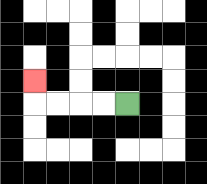{'start': '[5, 4]', 'end': '[1, 3]', 'path_directions': 'L,L,L,L,U', 'path_coordinates': '[[5, 4], [4, 4], [3, 4], [2, 4], [1, 4], [1, 3]]'}